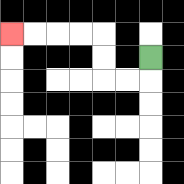{'start': '[6, 2]', 'end': '[0, 1]', 'path_directions': 'D,L,L,U,U,L,L,L,L', 'path_coordinates': '[[6, 2], [6, 3], [5, 3], [4, 3], [4, 2], [4, 1], [3, 1], [2, 1], [1, 1], [0, 1]]'}